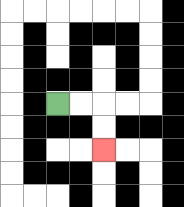{'start': '[2, 4]', 'end': '[4, 6]', 'path_directions': 'R,R,D,D', 'path_coordinates': '[[2, 4], [3, 4], [4, 4], [4, 5], [4, 6]]'}